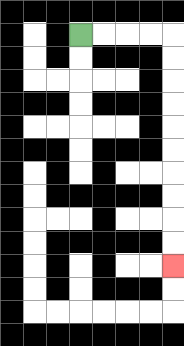{'start': '[3, 1]', 'end': '[7, 11]', 'path_directions': 'R,R,R,R,D,D,D,D,D,D,D,D,D,D', 'path_coordinates': '[[3, 1], [4, 1], [5, 1], [6, 1], [7, 1], [7, 2], [7, 3], [7, 4], [7, 5], [7, 6], [7, 7], [7, 8], [7, 9], [7, 10], [7, 11]]'}